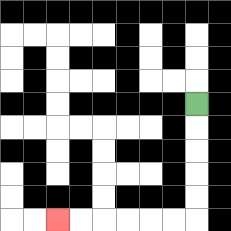{'start': '[8, 4]', 'end': '[2, 9]', 'path_directions': 'D,D,D,D,D,L,L,L,L,L,L', 'path_coordinates': '[[8, 4], [8, 5], [8, 6], [8, 7], [8, 8], [8, 9], [7, 9], [6, 9], [5, 9], [4, 9], [3, 9], [2, 9]]'}